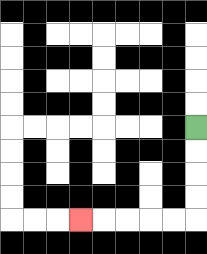{'start': '[8, 5]', 'end': '[3, 9]', 'path_directions': 'D,D,D,D,L,L,L,L,L', 'path_coordinates': '[[8, 5], [8, 6], [8, 7], [8, 8], [8, 9], [7, 9], [6, 9], [5, 9], [4, 9], [3, 9]]'}